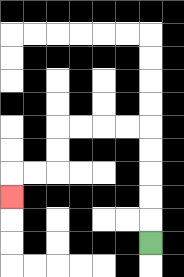{'start': '[6, 10]', 'end': '[0, 8]', 'path_directions': 'U,U,U,U,U,L,L,L,L,D,D,L,L,D', 'path_coordinates': '[[6, 10], [6, 9], [6, 8], [6, 7], [6, 6], [6, 5], [5, 5], [4, 5], [3, 5], [2, 5], [2, 6], [2, 7], [1, 7], [0, 7], [0, 8]]'}